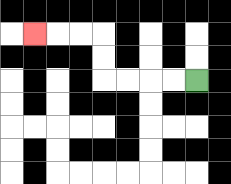{'start': '[8, 3]', 'end': '[1, 1]', 'path_directions': 'L,L,L,L,U,U,L,L,L', 'path_coordinates': '[[8, 3], [7, 3], [6, 3], [5, 3], [4, 3], [4, 2], [4, 1], [3, 1], [2, 1], [1, 1]]'}